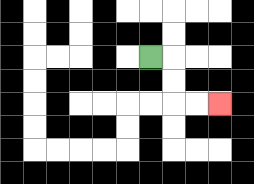{'start': '[6, 2]', 'end': '[9, 4]', 'path_directions': 'R,D,D,R,R', 'path_coordinates': '[[6, 2], [7, 2], [7, 3], [7, 4], [8, 4], [9, 4]]'}